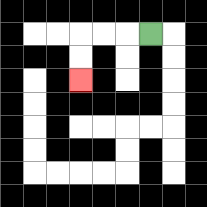{'start': '[6, 1]', 'end': '[3, 3]', 'path_directions': 'L,L,L,D,D', 'path_coordinates': '[[6, 1], [5, 1], [4, 1], [3, 1], [3, 2], [3, 3]]'}